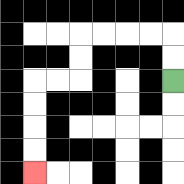{'start': '[7, 3]', 'end': '[1, 7]', 'path_directions': 'U,U,L,L,L,L,D,D,L,L,D,D,D,D', 'path_coordinates': '[[7, 3], [7, 2], [7, 1], [6, 1], [5, 1], [4, 1], [3, 1], [3, 2], [3, 3], [2, 3], [1, 3], [1, 4], [1, 5], [1, 6], [1, 7]]'}